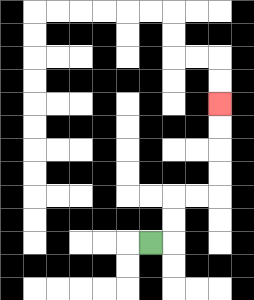{'start': '[6, 10]', 'end': '[9, 4]', 'path_directions': 'R,U,U,R,R,U,U,U,U', 'path_coordinates': '[[6, 10], [7, 10], [7, 9], [7, 8], [8, 8], [9, 8], [9, 7], [9, 6], [9, 5], [9, 4]]'}